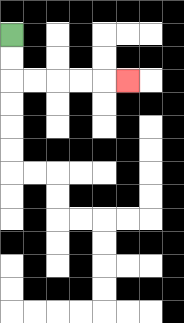{'start': '[0, 1]', 'end': '[5, 3]', 'path_directions': 'D,D,R,R,R,R,R', 'path_coordinates': '[[0, 1], [0, 2], [0, 3], [1, 3], [2, 3], [3, 3], [4, 3], [5, 3]]'}